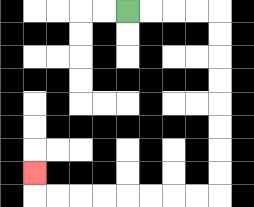{'start': '[5, 0]', 'end': '[1, 7]', 'path_directions': 'R,R,R,R,D,D,D,D,D,D,D,D,L,L,L,L,L,L,L,L,U', 'path_coordinates': '[[5, 0], [6, 0], [7, 0], [8, 0], [9, 0], [9, 1], [9, 2], [9, 3], [9, 4], [9, 5], [9, 6], [9, 7], [9, 8], [8, 8], [7, 8], [6, 8], [5, 8], [4, 8], [3, 8], [2, 8], [1, 8], [1, 7]]'}